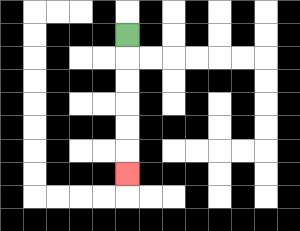{'start': '[5, 1]', 'end': '[5, 7]', 'path_directions': 'D,D,D,D,D,D', 'path_coordinates': '[[5, 1], [5, 2], [5, 3], [5, 4], [5, 5], [5, 6], [5, 7]]'}